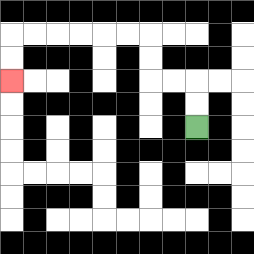{'start': '[8, 5]', 'end': '[0, 3]', 'path_directions': 'U,U,L,L,U,U,L,L,L,L,L,L,D,D', 'path_coordinates': '[[8, 5], [8, 4], [8, 3], [7, 3], [6, 3], [6, 2], [6, 1], [5, 1], [4, 1], [3, 1], [2, 1], [1, 1], [0, 1], [0, 2], [0, 3]]'}